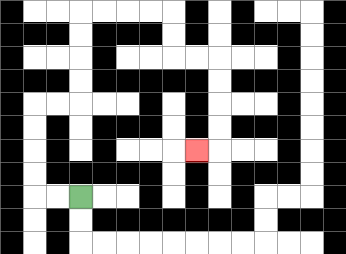{'start': '[3, 8]', 'end': '[8, 6]', 'path_directions': 'L,L,U,U,U,U,R,R,U,U,U,U,R,R,R,R,D,D,R,R,D,D,D,D,L', 'path_coordinates': '[[3, 8], [2, 8], [1, 8], [1, 7], [1, 6], [1, 5], [1, 4], [2, 4], [3, 4], [3, 3], [3, 2], [3, 1], [3, 0], [4, 0], [5, 0], [6, 0], [7, 0], [7, 1], [7, 2], [8, 2], [9, 2], [9, 3], [9, 4], [9, 5], [9, 6], [8, 6]]'}